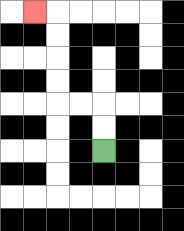{'start': '[4, 6]', 'end': '[1, 0]', 'path_directions': 'U,U,L,L,U,U,U,U,L', 'path_coordinates': '[[4, 6], [4, 5], [4, 4], [3, 4], [2, 4], [2, 3], [2, 2], [2, 1], [2, 0], [1, 0]]'}